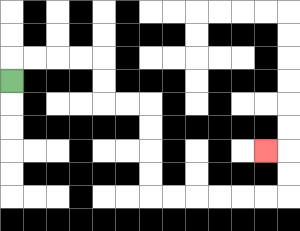{'start': '[0, 3]', 'end': '[11, 6]', 'path_directions': 'U,R,R,R,R,D,D,R,R,D,D,D,D,R,R,R,R,R,R,U,U,L', 'path_coordinates': '[[0, 3], [0, 2], [1, 2], [2, 2], [3, 2], [4, 2], [4, 3], [4, 4], [5, 4], [6, 4], [6, 5], [6, 6], [6, 7], [6, 8], [7, 8], [8, 8], [9, 8], [10, 8], [11, 8], [12, 8], [12, 7], [12, 6], [11, 6]]'}